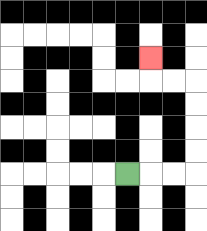{'start': '[5, 7]', 'end': '[6, 2]', 'path_directions': 'R,R,R,U,U,U,U,L,L,U', 'path_coordinates': '[[5, 7], [6, 7], [7, 7], [8, 7], [8, 6], [8, 5], [8, 4], [8, 3], [7, 3], [6, 3], [6, 2]]'}